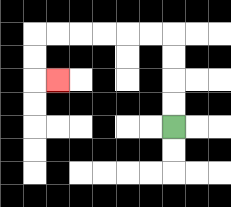{'start': '[7, 5]', 'end': '[2, 3]', 'path_directions': 'U,U,U,U,L,L,L,L,L,L,D,D,R', 'path_coordinates': '[[7, 5], [7, 4], [7, 3], [7, 2], [7, 1], [6, 1], [5, 1], [4, 1], [3, 1], [2, 1], [1, 1], [1, 2], [1, 3], [2, 3]]'}